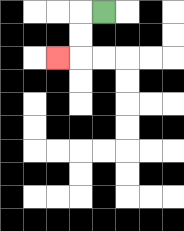{'start': '[4, 0]', 'end': '[2, 2]', 'path_directions': 'L,D,D,L', 'path_coordinates': '[[4, 0], [3, 0], [3, 1], [3, 2], [2, 2]]'}